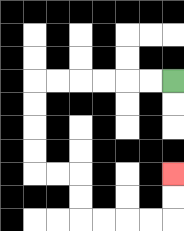{'start': '[7, 3]', 'end': '[7, 7]', 'path_directions': 'L,L,L,L,L,L,D,D,D,D,R,R,D,D,R,R,R,R,U,U', 'path_coordinates': '[[7, 3], [6, 3], [5, 3], [4, 3], [3, 3], [2, 3], [1, 3], [1, 4], [1, 5], [1, 6], [1, 7], [2, 7], [3, 7], [3, 8], [3, 9], [4, 9], [5, 9], [6, 9], [7, 9], [7, 8], [7, 7]]'}